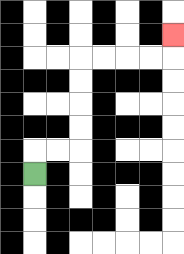{'start': '[1, 7]', 'end': '[7, 1]', 'path_directions': 'U,R,R,U,U,U,U,R,R,R,R,U', 'path_coordinates': '[[1, 7], [1, 6], [2, 6], [3, 6], [3, 5], [3, 4], [3, 3], [3, 2], [4, 2], [5, 2], [6, 2], [7, 2], [7, 1]]'}